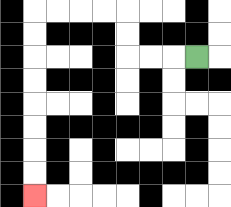{'start': '[8, 2]', 'end': '[1, 8]', 'path_directions': 'L,L,L,U,U,L,L,L,L,D,D,D,D,D,D,D,D', 'path_coordinates': '[[8, 2], [7, 2], [6, 2], [5, 2], [5, 1], [5, 0], [4, 0], [3, 0], [2, 0], [1, 0], [1, 1], [1, 2], [1, 3], [1, 4], [1, 5], [1, 6], [1, 7], [1, 8]]'}